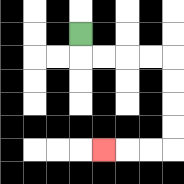{'start': '[3, 1]', 'end': '[4, 6]', 'path_directions': 'D,R,R,R,R,D,D,D,D,L,L,L', 'path_coordinates': '[[3, 1], [3, 2], [4, 2], [5, 2], [6, 2], [7, 2], [7, 3], [7, 4], [7, 5], [7, 6], [6, 6], [5, 6], [4, 6]]'}